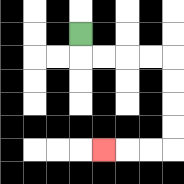{'start': '[3, 1]', 'end': '[4, 6]', 'path_directions': 'D,R,R,R,R,D,D,D,D,L,L,L', 'path_coordinates': '[[3, 1], [3, 2], [4, 2], [5, 2], [6, 2], [7, 2], [7, 3], [7, 4], [7, 5], [7, 6], [6, 6], [5, 6], [4, 6]]'}